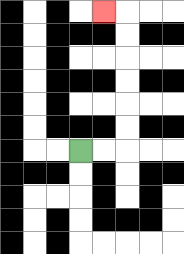{'start': '[3, 6]', 'end': '[4, 0]', 'path_directions': 'R,R,U,U,U,U,U,U,L', 'path_coordinates': '[[3, 6], [4, 6], [5, 6], [5, 5], [5, 4], [5, 3], [5, 2], [5, 1], [5, 0], [4, 0]]'}